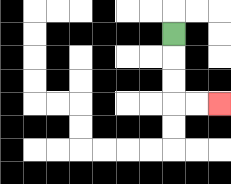{'start': '[7, 1]', 'end': '[9, 4]', 'path_directions': 'D,D,D,R,R', 'path_coordinates': '[[7, 1], [7, 2], [7, 3], [7, 4], [8, 4], [9, 4]]'}